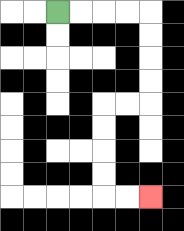{'start': '[2, 0]', 'end': '[6, 8]', 'path_directions': 'R,R,R,R,D,D,D,D,L,L,D,D,D,D,R,R', 'path_coordinates': '[[2, 0], [3, 0], [4, 0], [5, 0], [6, 0], [6, 1], [6, 2], [6, 3], [6, 4], [5, 4], [4, 4], [4, 5], [4, 6], [4, 7], [4, 8], [5, 8], [6, 8]]'}